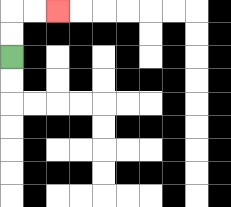{'start': '[0, 2]', 'end': '[2, 0]', 'path_directions': 'U,U,R,R', 'path_coordinates': '[[0, 2], [0, 1], [0, 0], [1, 0], [2, 0]]'}